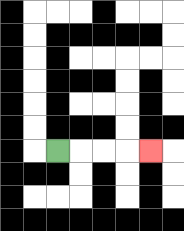{'start': '[2, 6]', 'end': '[6, 6]', 'path_directions': 'R,R,R,R', 'path_coordinates': '[[2, 6], [3, 6], [4, 6], [5, 6], [6, 6]]'}